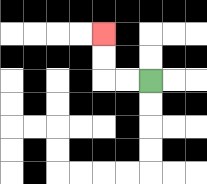{'start': '[6, 3]', 'end': '[4, 1]', 'path_directions': 'L,L,U,U', 'path_coordinates': '[[6, 3], [5, 3], [4, 3], [4, 2], [4, 1]]'}